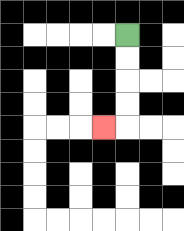{'start': '[5, 1]', 'end': '[4, 5]', 'path_directions': 'D,D,D,D,L', 'path_coordinates': '[[5, 1], [5, 2], [5, 3], [5, 4], [5, 5], [4, 5]]'}